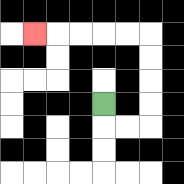{'start': '[4, 4]', 'end': '[1, 1]', 'path_directions': 'D,R,R,U,U,U,U,L,L,L,L,L', 'path_coordinates': '[[4, 4], [4, 5], [5, 5], [6, 5], [6, 4], [6, 3], [6, 2], [6, 1], [5, 1], [4, 1], [3, 1], [2, 1], [1, 1]]'}